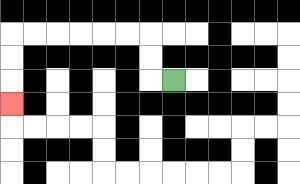{'start': '[7, 3]', 'end': '[0, 4]', 'path_directions': 'L,U,U,L,L,L,L,L,L,D,D,D', 'path_coordinates': '[[7, 3], [6, 3], [6, 2], [6, 1], [5, 1], [4, 1], [3, 1], [2, 1], [1, 1], [0, 1], [0, 2], [0, 3], [0, 4]]'}